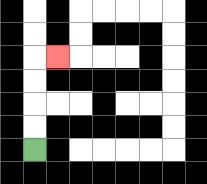{'start': '[1, 6]', 'end': '[2, 2]', 'path_directions': 'U,U,U,U,R', 'path_coordinates': '[[1, 6], [1, 5], [1, 4], [1, 3], [1, 2], [2, 2]]'}